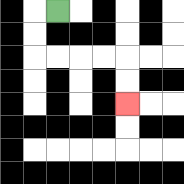{'start': '[2, 0]', 'end': '[5, 4]', 'path_directions': 'L,D,D,R,R,R,R,D,D', 'path_coordinates': '[[2, 0], [1, 0], [1, 1], [1, 2], [2, 2], [3, 2], [4, 2], [5, 2], [5, 3], [5, 4]]'}